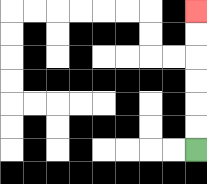{'start': '[8, 6]', 'end': '[8, 0]', 'path_directions': 'U,U,U,U,U,U', 'path_coordinates': '[[8, 6], [8, 5], [8, 4], [8, 3], [8, 2], [8, 1], [8, 0]]'}